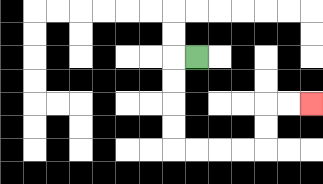{'start': '[8, 2]', 'end': '[13, 4]', 'path_directions': 'L,D,D,D,D,R,R,R,R,U,U,R,R', 'path_coordinates': '[[8, 2], [7, 2], [7, 3], [7, 4], [7, 5], [7, 6], [8, 6], [9, 6], [10, 6], [11, 6], [11, 5], [11, 4], [12, 4], [13, 4]]'}